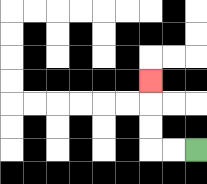{'start': '[8, 6]', 'end': '[6, 3]', 'path_directions': 'L,L,U,U,U', 'path_coordinates': '[[8, 6], [7, 6], [6, 6], [6, 5], [6, 4], [6, 3]]'}